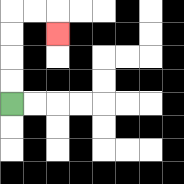{'start': '[0, 4]', 'end': '[2, 1]', 'path_directions': 'U,U,U,U,R,R,D', 'path_coordinates': '[[0, 4], [0, 3], [0, 2], [0, 1], [0, 0], [1, 0], [2, 0], [2, 1]]'}